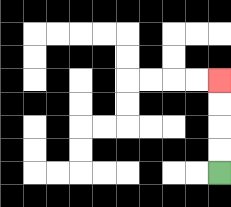{'start': '[9, 7]', 'end': '[9, 3]', 'path_directions': 'U,U,U,U', 'path_coordinates': '[[9, 7], [9, 6], [9, 5], [9, 4], [9, 3]]'}